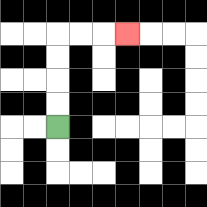{'start': '[2, 5]', 'end': '[5, 1]', 'path_directions': 'U,U,U,U,R,R,R', 'path_coordinates': '[[2, 5], [2, 4], [2, 3], [2, 2], [2, 1], [3, 1], [4, 1], [5, 1]]'}